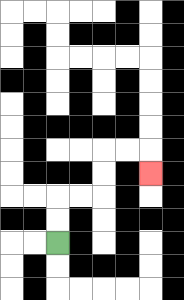{'start': '[2, 10]', 'end': '[6, 7]', 'path_directions': 'U,U,R,R,U,U,R,R,D', 'path_coordinates': '[[2, 10], [2, 9], [2, 8], [3, 8], [4, 8], [4, 7], [4, 6], [5, 6], [6, 6], [6, 7]]'}